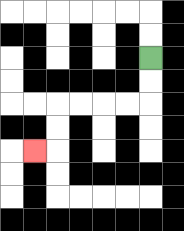{'start': '[6, 2]', 'end': '[1, 6]', 'path_directions': 'D,D,L,L,L,L,D,D,L', 'path_coordinates': '[[6, 2], [6, 3], [6, 4], [5, 4], [4, 4], [3, 4], [2, 4], [2, 5], [2, 6], [1, 6]]'}